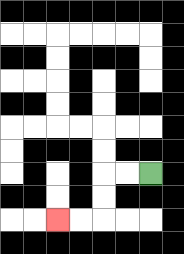{'start': '[6, 7]', 'end': '[2, 9]', 'path_directions': 'L,L,D,D,L,L', 'path_coordinates': '[[6, 7], [5, 7], [4, 7], [4, 8], [4, 9], [3, 9], [2, 9]]'}